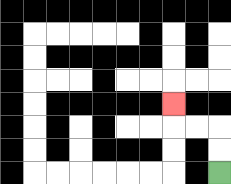{'start': '[9, 7]', 'end': '[7, 4]', 'path_directions': 'U,U,L,L,U', 'path_coordinates': '[[9, 7], [9, 6], [9, 5], [8, 5], [7, 5], [7, 4]]'}